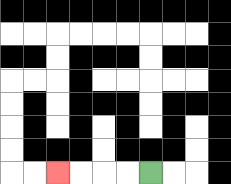{'start': '[6, 7]', 'end': '[2, 7]', 'path_directions': 'L,L,L,L', 'path_coordinates': '[[6, 7], [5, 7], [4, 7], [3, 7], [2, 7]]'}